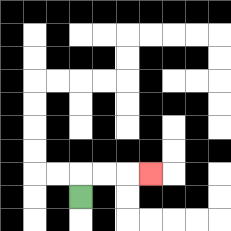{'start': '[3, 8]', 'end': '[6, 7]', 'path_directions': 'U,R,R,R', 'path_coordinates': '[[3, 8], [3, 7], [4, 7], [5, 7], [6, 7]]'}